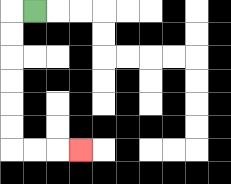{'start': '[1, 0]', 'end': '[3, 6]', 'path_directions': 'L,D,D,D,D,D,D,R,R,R', 'path_coordinates': '[[1, 0], [0, 0], [0, 1], [0, 2], [0, 3], [0, 4], [0, 5], [0, 6], [1, 6], [2, 6], [3, 6]]'}